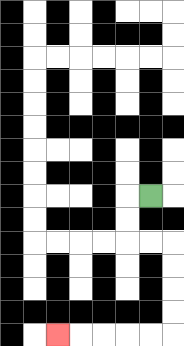{'start': '[6, 8]', 'end': '[2, 14]', 'path_directions': 'L,D,D,R,R,D,D,D,D,L,L,L,L,L', 'path_coordinates': '[[6, 8], [5, 8], [5, 9], [5, 10], [6, 10], [7, 10], [7, 11], [7, 12], [7, 13], [7, 14], [6, 14], [5, 14], [4, 14], [3, 14], [2, 14]]'}